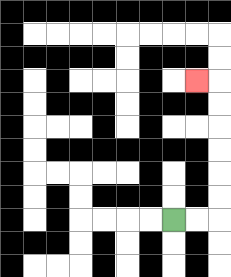{'start': '[7, 9]', 'end': '[8, 3]', 'path_directions': 'R,R,U,U,U,U,U,U,L', 'path_coordinates': '[[7, 9], [8, 9], [9, 9], [9, 8], [9, 7], [9, 6], [9, 5], [9, 4], [9, 3], [8, 3]]'}